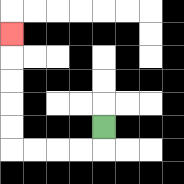{'start': '[4, 5]', 'end': '[0, 1]', 'path_directions': 'D,L,L,L,L,U,U,U,U,U', 'path_coordinates': '[[4, 5], [4, 6], [3, 6], [2, 6], [1, 6], [0, 6], [0, 5], [0, 4], [0, 3], [0, 2], [0, 1]]'}